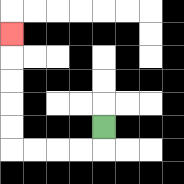{'start': '[4, 5]', 'end': '[0, 1]', 'path_directions': 'D,L,L,L,L,U,U,U,U,U', 'path_coordinates': '[[4, 5], [4, 6], [3, 6], [2, 6], [1, 6], [0, 6], [0, 5], [0, 4], [0, 3], [0, 2], [0, 1]]'}